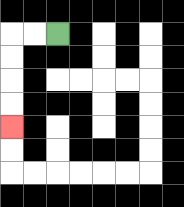{'start': '[2, 1]', 'end': '[0, 5]', 'path_directions': 'L,L,D,D,D,D', 'path_coordinates': '[[2, 1], [1, 1], [0, 1], [0, 2], [0, 3], [0, 4], [0, 5]]'}